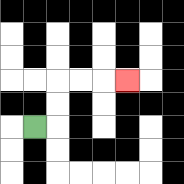{'start': '[1, 5]', 'end': '[5, 3]', 'path_directions': 'R,U,U,R,R,R', 'path_coordinates': '[[1, 5], [2, 5], [2, 4], [2, 3], [3, 3], [4, 3], [5, 3]]'}